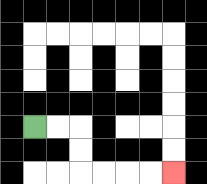{'start': '[1, 5]', 'end': '[7, 7]', 'path_directions': 'R,R,D,D,R,R,R,R', 'path_coordinates': '[[1, 5], [2, 5], [3, 5], [3, 6], [3, 7], [4, 7], [5, 7], [6, 7], [7, 7]]'}